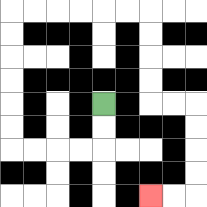{'start': '[4, 4]', 'end': '[6, 8]', 'path_directions': 'D,D,L,L,L,L,U,U,U,U,U,U,R,R,R,R,R,R,D,D,D,D,R,R,D,D,D,D,L,L', 'path_coordinates': '[[4, 4], [4, 5], [4, 6], [3, 6], [2, 6], [1, 6], [0, 6], [0, 5], [0, 4], [0, 3], [0, 2], [0, 1], [0, 0], [1, 0], [2, 0], [3, 0], [4, 0], [5, 0], [6, 0], [6, 1], [6, 2], [6, 3], [6, 4], [7, 4], [8, 4], [8, 5], [8, 6], [8, 7], [8, 8], [7, 8], [6, 8]]'}